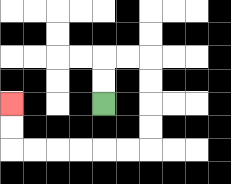{'start': '[4, 4]', 'end': '[0, 4]', 'path_directions': 'U,U,R,R,D,D,D,D,L,L,L,L,L,L,U,U', 'path_coordinates': '[[4, 4], [4, 3], [4, 2], [5, 2], [6, 2], [6, 3], [6, 4], [6, 5], [6, 6], [5, 6], [4, 6], [3, 6], [2, 6], [1, 6], [0, 6], [0, 5], [0, 4]]'}